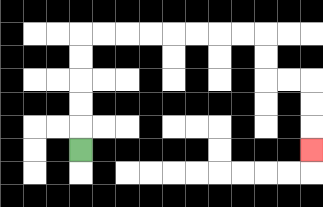{'start': '[3, 6]', 'end': '[13, 6]', 'path_directions': 'U,U,U,U,U,R,R,R,R,R,R,R,R,D,D,R,R,D,D,D', 'path_coordinates': '[[3, 6], [3, 5], [3, 4], [3, 3], [3, 2], [3, 1], [4, 1], [5, 1], [6, 1], [7, 1], [8, 1], [9, 1], [10, 1], [11, 1], [11, 2], [11, 3], [12, 3], [13, 3], [13, 4], [13, 5], [13, 6]]'}